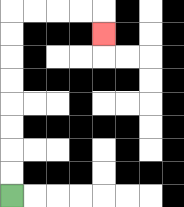{'start': '[0, 8]', 'end': '[4, 1]', 'path_directions': 'U,U,U,U,U,U,U,U,R,R,R,R,D', 'path_coordinates': '[[0, 8], [0, 7], [0, 6], [0, 5], [0, 4], [0, 3], [0, 2], [0, 1], [0, 0], [1, 0], [2, 0], [3, 0], [4, 0], [4, 1]]'}